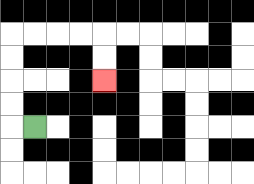{'start': '[1, 5]', 'end': '[4, 3]', 'path_directions': 'L,U,U,U,U,R,R,R,R,D,D', 'path_coordinates': '[[1, 5], [0, 5], [0, 4], [0, 3], [0, 2], [0, 1], [1, 1], [2, 1], [3, 1], [4, 1], [4, 2], [4, 3]]'}